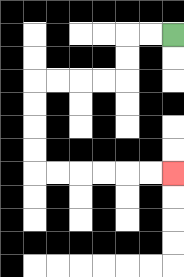{'start': '[7, 1]', 'end': '[7, 7]', 'path_directions': 'L,L,D,D,L,L,L,L,D,D,D,D,R,R,R,R,R,R', 'path_coordinates': '[[7, 1], [6, 1], [5, 1], [5, 2], [5, 3], [4, 3], [3, 3], [2, 3], [1, 3], [1, 4], [1, 5], [1, 6], [1, 7], [2, 7], [3, 7], [4, 7], [5, 7], [6, 7], [7, 7]]'}